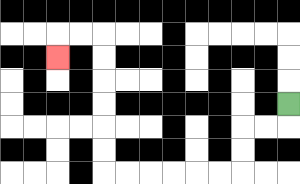{'start': '[12, 4]', 'end': '[2, 2]', 'path_directions': 'D,L,L,D,D,L,L,L,L,L,L,U,U,U,U,U,U,L,L,D', 'path_coordinates': '[[12, 4], [12, 5], [11, 5], [10, 5], [10, 6], [10, 7], [9, 7], [8, 7], [7, 7], [6, 7], [5, 7], [4, 7], [4, 6], [4, 5], [4, 4], [4, 3], [4, 2], [4, 1], [3, 1], [2, 1], [2, 2]]'}